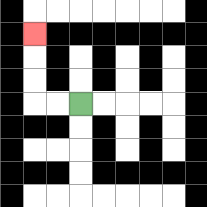{'start': '[3, 4]', 'end': '[1, 1]', 'path_directions': 'L,L,U,U,U', 'path_coordinates': '[[3, 4], [2, 4], [1, 4], [1, 3], [1, 2], [1, 1]]'}